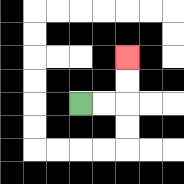{'start': '[3, 4]', 'end': '[5, 2]', 'path_directions': 'R,R,U,U', 'path_coordinates': '[[3, 4], [4, 4], [5, 4], [5, 3], [5, 2]]'}